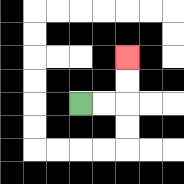{'start': '[3, 4]', 'end': '[5, 2]', 'path_directions': 'R,R,U,U', 'path_coordinates': '[[3, 4], [4, 4], [5, 4], [5, 3], [5, 2]]'}